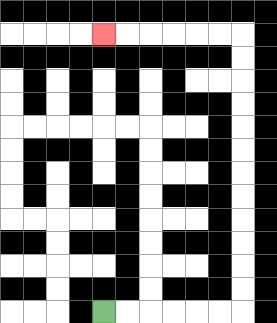{'start': '[4, 13]', 'end': '[4, 1]', 'path_directions': 'R,R,R,R,R,R,U,U,U,U,U,U,U,U,U,U,U,U,L,L,L,L,L,L', 'path_coordinates': '[[4, 13], [5, 13], [6, 13], [7, 13], [8, 13], [9, 13], [10, 13], [10, 12], [10, 11], [10, 10], [10, 9], [10, 8], [10, 7], [10, 6], [10, 5], [10, 4], [10, 3], [10, 2], [10, 1], [9, 1], [8, 1], [7, 1], [6, 1], [5, 1], [4, 1]]'}